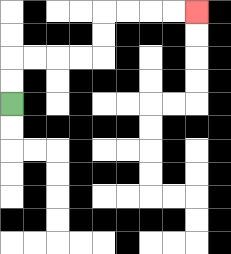{'start': '[0, 4]', 'end': '[8, 0]', 'path_directions': 'U,U,R,R,R,R,U,U,R,R,R,R', 'path_coordinates': '[[0, 4], [0, 3], [0, 2], [1, 2], [2, 2], [3, 2], [4, 2], [4, 1], [4, 0], [5, 0], [6, 0], [7, 0], [8, 0]]'}